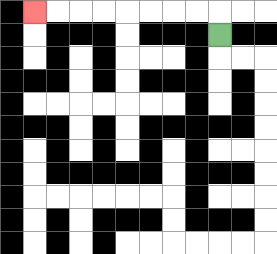{'start': '[9, 1]', 'end': '[1, 0]', 'path_directions': 'U,L,L,L,L,L,L,L,L', 'path_coordinates': '[[9, 1], [9, 0], [8, 0], [7, 0], [6, 0], [5, 0], [4, 0], [3, 0], [2, 0], [1, 0]]'}